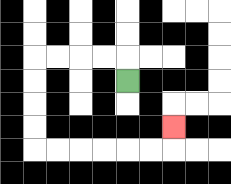{'start': '[5, 3]', 'end': '[7, 5]', 'path_directions': 'U,L,L,L,L,D,D,D,D,R,R,R,R,R,R,U', 'path_coordinates': '[[5, 3], [5, 2], [4, 2], [3, 2], [2, 2], [1, 2], [1, 3], [1, 4], [1, 5], [1, 6], [2, 6], [3, 6], [4, 6], [5, 6], [6, 6], [7, 6], [7, 5]]'}